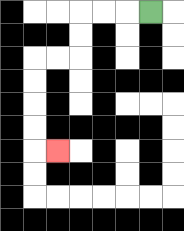{'start': '[6, 0]', 'end': '[2, 6]', 'path_directions': 'L,L,L,D,D,L,L,D,D,D,D,R', 'path_coordinates': '[[6, 0], [5, 0], [4, 0], [3, 0], [3, 1], [3, 2], [2, 2], [1, 2], [1, 3], [1, 4], [1, 5], [1, 6], [2, 6]]'}